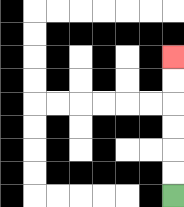{'start': '[7, 8]', 'end': '[7, 2]', 'path_directions': 'U,U,U,U,U,U', 'path_coordinates': '[[7, 8], [7, 7], [7, 6], [7, 5], [7, 4], [7, 3], [7, 2]]'}